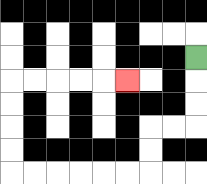{'start': '[8, 2]', 'end': '[5, 3]', 'path_directions': 'D,D,D,L,L,D,D,L,L,L,L,L,L,U,U,U,U,R,R,R,R,R', 'path_coordinates': '[[8, 2], [8, 3], [8, 4], [8, 5], [7, 5], [6, 5], [6, 6], [6, 7], [5, 7], [4, 7], [3, 7], [2, 7], [1, 7], [0, 7], [0, 6], [0, 5], [0, 4], [0, 3], [1, 3], [2, 3], [3, 3], [4, 3], [5, 3]]'}